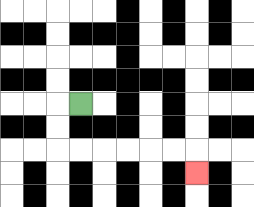{'start': '[3, 4]', 'end': '[8, 7]', 'path_directions': 'L,D,D,R,R,R,R,R,R,D', 'path_coordinates': '[[3, 4], [2, 4], [2, 5], [2, 6], [3, 6], [4, 6], [5, 6], [6, 6], [7, 6], [8, 6], [8, 7]]'}